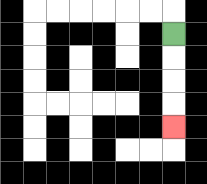{'start': '[7, 1]', 'end': '[7, 5]', 'path_directions': 'D,D,D,D', 'path_coordinates': '[[7, 1], [7, 2], [7, 3], [7, 4], [7, 5]]'}